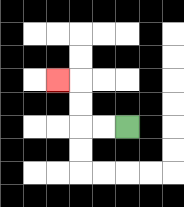{'start': '[5, 5]', 'end': '[2, 3]', 'path_directions': 'L,L,U,U,L', 'path_coordinates': '[[5, 5], [4, 5], [3, 5], [3, 4], [3, 3], [2, 3]]'}